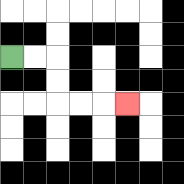{'start': '[0, 2]', 'end': '[5, 4]', 'path_directions': 'R,R,D,D,R,R,R', 'path_coordinates': '[[0, 2], [1, 2], [2, 2], [2, 3], [2, 4], [3, 4], [4, 4], [5, 4]]'}